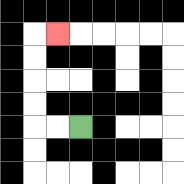{'start': '[3, 5]', 'end': '[2, 1]', 'path_directions': 'L,L,U,U,U,U,R', 'path_coordinates': '[[3, 5], [2, 5], [1, 5], [1, 4], [1, 3], [1, 2], [1, 1], [2, 1]]'}